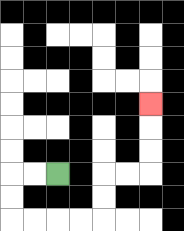{'start': '[2, 7]', 'end': '[6, 4]', 'path_directions': 'L,L,D,D,R,R,R,R,U,U,R,R,U,U,U', 'path_coordinates': '[[2, 7], [1, 7], [0, 7], [0, 8], [0, 9], [1, 9], [2, 9], [3, 9], [4, 9], [4, 8], [4, 7], [5, 7], [6, 7], [6, 6], [6, 5], [6, 4]]'}